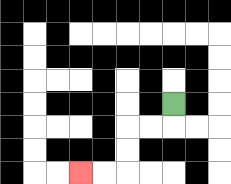{'start': '[7, 4]', 'end': '[3, 7]', 'path_directions': 'D,L,L,D,D,L,L', 'path_coordinates': '[[7, 4], [7, 5], [6, 5], [5, 5], [5, 6], [5, 7], [4, 7], [3, 7]]'}